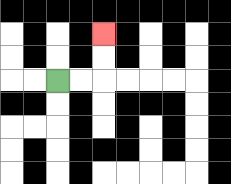{'start': '[2, 3]', 'end': '[4, 1]', 'path_directions': 'R,R,U,U', 'path_coordinates': '[[2, 3], [3, 3], [4, 3], [4, 2], [4, 1]]'}